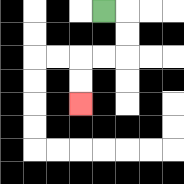{'start': '[4, 0]', 'end': '[3, 4]', 'path_directions': 'R,D,D,L,L,D,D', 'path_coordinates': '[[4, 0], [5, 0], [5, 1], [5, 2], [4, 2], [3, 2], [3, 3], [3, 4]]'}